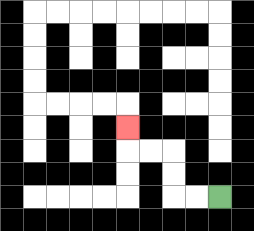{'start': '[9, 8]', 'end': '[5, 5]', 'path_directions': 'L,L,U,U,L,L,U', 'path_coordinates': '[[9, 8], [8, 8], [7, 8], [7, 7], [7, 6], [6, 6], [5, 6], [5, 5]]'}